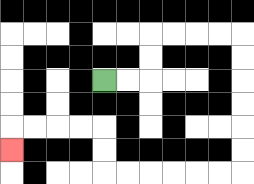{'start': '[4, 3]', 'end': '[0, 6]', 'path_directions': 'R,R,U,U,R,R,R,R,D,D,D,D,D,D,L,L,L,L,L,L,U,U,L,L,L,L,D', 'path_coordinates': '[[4, 3], [5, 3], [6, 3], [6, 2], [6, 1], [7, 1], [8, 1], [9, 1], [10, 1], [10, 2], [10, 3], [10, 4], [10, 5], [10, 6], [10, 7], [9, 7], [8, 7], [7, 7], [6, 7], [5, 7], [4, 7], [4, 6], [4, 5], [3, 5], [2, 5], [1, 5], [0, 5], [0, 6]]'}